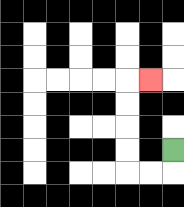{'start': '[7, 6]', 'end': '[6, 3]', 'path_directions': 'D,L,L,U,U,U,U,R', 'path_coordinates': '[[7, 6], [7, 7], [6, 7], [5, 7], [5, 6], [5, 5], [5, 4], [5, 3], [6, 3]]'}